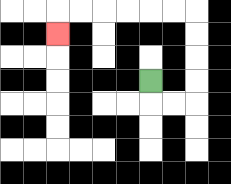{'start': '[6, 3]', 'end': '[2, 1]', 'path_directions': 'D,R,R,U,U,U,U,L,L,L,L,L,L,D', 'path_coordinates': '[[6, 3], [6, 4], [7, 4], [8, 4], [8, 3], [8, 2], [8, 1], [8, 0], [7, 0], [6, 0], [5, 0], [4, 0], [3, 0], [2, 0], [2, 1]]'}